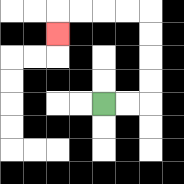{'start': '[4, 4]', 'end': '[2, 1]', 'path_directions': 'R,R,U,U,U,U,L,L,L,L,D', 'path_coordinates': '[[4, 4], [5, 4], [6, 4], [6, 3], [6, 2], [6, 1], [6, 0], [5, 0], [4, 0], [3, 0], [2, 0], [2, 1]]'}